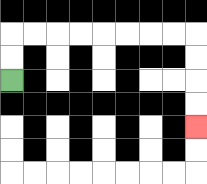{'start': '[0, 3]', 'end': '[8, 5]', 'path_directions': 'U,U,R,R,R,R,R,R,R,R,D,D,D,D', 'path_coordinates': '[[0, 3], [0, 2], [0, 1], [1, 1], [2, 1], [3, 1], [4, 1], [5, 1], [6, 1], [7, 1], [8, 1], [8, 2], [8, 3], [8, 4], [8, 5]]'}